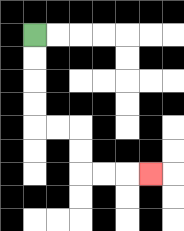{'start': '[1, 1]', 'end': '[6, 7]', 'path_directions': 'D,D,D,D,R,R,D,D,R,R,R', 'path_coordinates': '[[1, 1], [1, 2], [1, 3], [1, 4], [1, 5], [2, 5], [3, 5], [3, 6], [3, 7], [4, 7], [5, 7], [6, 7]]'}